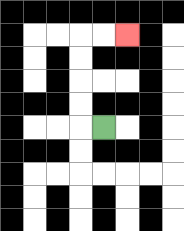{'start': '[4, 5]', 'end': '[5, 1]', 'path_directions': 'L,U,U,U,U,R,R', 'path_coordinates': '[[4, 5], [3, 5], [3, 4], [3, 3], [3, 2], [3, 1], [4, 1], [5, 1]]'}